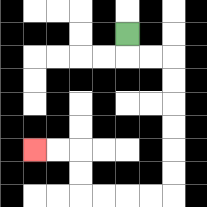{'start': '[5, 1]', 'end': '[1, 6]', 'path_directions': 'D,R,R,D,D,D,D,D,D,L,L,L,L,U,U,L,L', 'path_coordinates': '[[5, 1], [5, 2], [6, 2], [7, 2], [7, 3], [7, 4], [7, 5], [7, 6], [7, 7], [7, 8], [6, 8], [5, 8], [4, 8], [3, 8], [3, 7], [3, 6], [2, 6], [1, 6]]'}